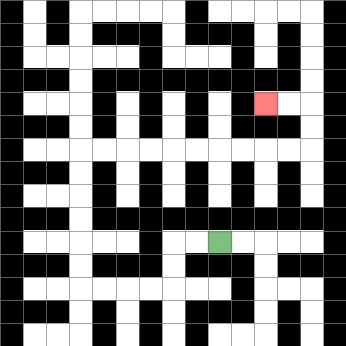{'start': '[9, 10]', 'end': '[11, 4]', 'path_directions': 'L,L,D,D,L,L,L,L,U,U,U,U,U,U,R,R,R,R,R,R,R,R,R,R,U,U,L,L', 'path_coordinates': '[[9, 10], [8, 10], [7, 10], [7, 11], [7, 12], [6, 12], [5, 12], [4, 12], [3, 12], [3, 11], [3, 10], [3, 9], [3, 8], [3, 7], [3, 6], [4, 6], [5, 6], [6, 6], [7, 6], [8, 6], [9, 6], [10, 6], [11, 6], [12, 6], [13, 6], [13, 5], [13, 4], [12, 4], [11, 4]]'}